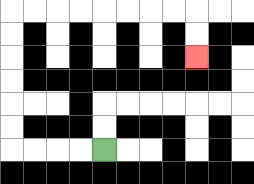{'start': '[4, 6]', 'end': '[8, 2]', 'path_directions': 'L,L,L,L,U,U,U,U,U,U,R,R,R,R,R,R,R,R,D,D', 'path_coordinates': '[[4, 6], [3, 6], [2, 6], [1, 6], [0, 6], [0, 5], [0, 4], [0, 3], [0, 2], [0, 1], [0, 0], [1, 0], [2, 0], [3, 0], [4, 0], [5, 0], [6, 0], [7, 0], [8, 0], [8, 1], [8, 2]]'}